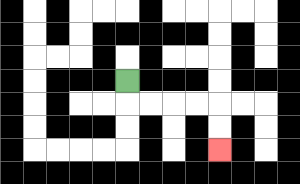{'start': '[5, 3]', 'end': '[9, 6]', 'path_directions': 'D,R,R,R,R,D,D', 'path_coordinates': '[[5, 3], [5, 4], [6, 4], [7, 4], [8, 4], [9, 4], [9, 5], [9, 6]]'}